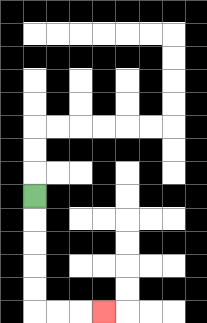{'start': '[1, 8]', 'end': '[4, 13]', 'path_directions': 'D,D,D,D,D,R,R,R', 'path_coordinates': '[[1, 8], [1, 9], [1, 10], [1, 11], [1, 12], [1, 13], [2, 13], [3, 13], [4, 13]]'}